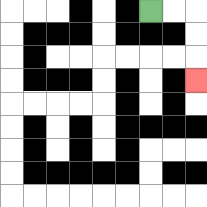{'start': '[6, 0]', 'end': '[8, 3]', 'path_directions': 'R,R,D,D,D', 'path_coordinates': '[[6, 0], [7, 0], [8, 0], [8, 1], [8, 2], [8, 3]]'}